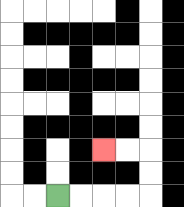{'start': '[2, 8]', 'end': '[4, 6]', 'path_directions': 'R,R,R,R,U,U,L,L', 'path_coordinates': '[[2, 8], [3, 8], [4, 8], [5, 8], [6, 8], [6, 7], [6, 6], [5, 6], [4, 6]]'}